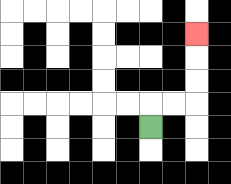{'start': '[6, 5]', 'end': '[8, 1]', 'path_directions': 'U,R,R,U,U,U', 'path_coordinates': '[[6, 5], [6, 4], [7, 4], [8, 4], [8, 3], [8, 2], [8, 1]]'}